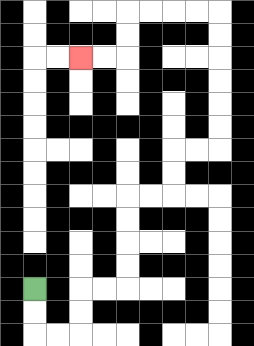{'start': '[1, 12]', 'end': '[3, 2]', 'path_directions': 'D,D,R,R,U,U,R,R,U,U,U,U,R,R,U,U,R,R,U,U,U,U,U,U,L,L,L,L,D,D,L,L', 'path_coordinates': '[[1, 12], [1, 13], [1, 14], [2, 14], [3, 14], [3, 13], [3, 12], [4, 12], [5, 12], [5, 11], [5, 10], [5, 9], [5, 8], [6, 8], [7, 8], [7, 7], [7, 6], [8, 6], [9, 6], [9, 5], [9, 4], [9, 3], [9, 2], [9, 1], [9, 0], [8, 0], [7, 0], [6, 0], [5, 0], [5, 1], [5, 2], [4, 2], [3, 2]]'}